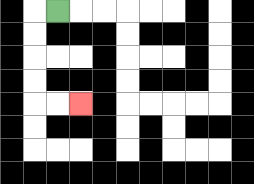{'start': '[2, 0]', 'end': '[3, 4]', 'path_directions': 'L,D,D,D,D,R,R', 'path_coordinates': '[[2, 0], [1, 0], [1, 1], [1, 2], [1, 3], [1, 4], [2, 4], [3, 4]]'}